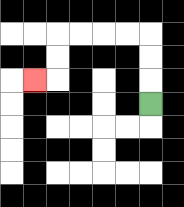{'start': '[6, 4]', 'end': '[1, 3]', 'path_directions': 'U,U,U,L,L,L,L,D,D,L', 'path_coordinates': '[[6, 4], [6, 3], [6, 2], [6, 1], [5, 1], [4, 1], [3, 1], [2, 1], [2, 2], [2, 3], [1, 3]]'}